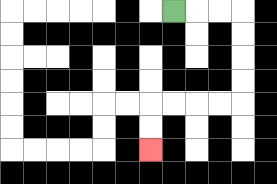{'start': '[7, 0]', 'end': '[6, 6]', 'path_directions': 'R,R,R,D,D,D,D,L,L,L,L,D,D', 'path_coordinates': '[[7, 0], [8, 0], [9, 0], [10, 0], [10, 1], [10, 2], [10, 3], [10, 4], [9, 4], [8, 4], [7, 4], [6, 4], [6, 5], [6, 6]]'}